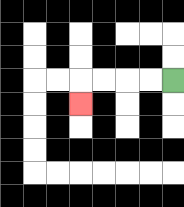{'start': '[7, 3]', 'end': '[3, 4]', 'path_directions': 'L,L,L,L,D', 'path_coordinates': '[[7, 3], [6, 3], [5, 3], [4, 3], [3, 3], [3, 4]]'}